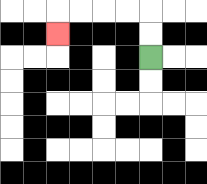{'start': '[6, 2]', 'end': '[2, 1]', 'path_directions': 'U,U,L,L,L,L,D', 'path_coordinates': '[[6, 2], [6, 1], [6, 0], [5, 0], [4, 0], [3, 0], [2, 0], [2, 1]]'}